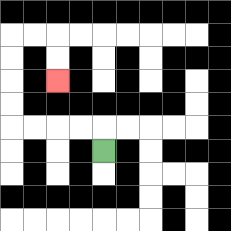{'start': '[4, 6]', 'end': '[2, 3]', 'path_directions': 'U,L,L,L,L,U,U,U,U,R,R,D,D', 'path_coordinates': '[[4, 6], [4, 5], [3, 5], [2, 5], [1, 5], [0, 5], [0, 4], [0, 3], [0, 2], [0, 1], [1, 1], [2, 1], [2, 2], [2, 3]]'}